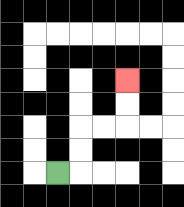{'start': '[2, 7]', 'end': '[5, 3]', 'path_directions': 'R,U,U,R,R,U,U', 'path_coordinates': '[[2, 7], [3, 7], [3, 6], [3, 5], [4, 5], [5, 5], [5, 4], [5, 3]]'}